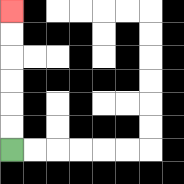{'start': '[0, 6]', 'end': '[0, 0]', 'path_directions': 'U,U,U,U,U,U', 'path_coordinates': '[[0, 6], [0, 5], [0, 4], [0, 3], [0, 2], [0, 1], [0, 0]]'}